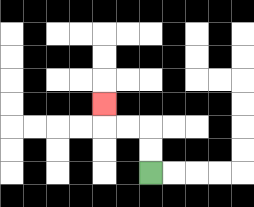{'start': '[6, 7]', 'end': '[4, 4]', 'path_directions': 'U,U,L,L,U', 'path_coordinates': '[[6, 7], [6, 6], [6, 5], [5, 5], [4, 5], [4, 4]]'}